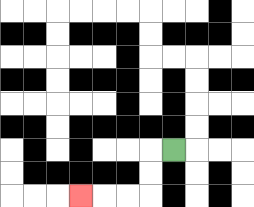{'start': '[7, 6]', 'end': '[3, 8]', 'path_directions': 'L,D,D,L,L,L', 'path_coordinates': '[[7, 6], [6, 6], [6, 7], [6, 8], [5, 8], [4, 8], [3, 8]]'}